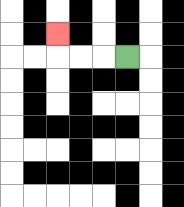{'start': '[5, 2]', 'end': '[2, 1]', 'path_directions': 'L,L,L,U', 'path_coordinates': '[[5, 2], [4, 2], [3, 2], [2, 2], [2, 1]]'}